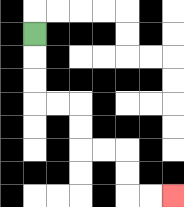{'start': '[1, 1]', 'end': '[7, 8]', 'path_directions': 'D,D,D,R,R,D,D,R,R,D,D,R,R', 'path_coordinates': '[[1, 1], [1, 2], [1, 3], [1, 4], [2, 4], [3, 4], [3, 5], [3, 6], [4, 6], [5, 6], [5, 7], [5, 8], [6, 8], [7, 8]]'}